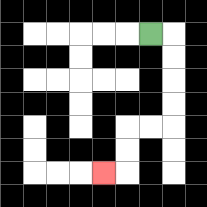{'start': '[6, 1]', 'end': '[4, 7]', 'path_directions': 'R,D,D,D,D,L,L,D,D,L', 'path_coordinates': '[[6, 1], [7, 1], [7, 2], [7, 3], [7, 4], [7, 5], [6, 5], [5, 5], [5, 6], [5, 7], [4, 7]]'}